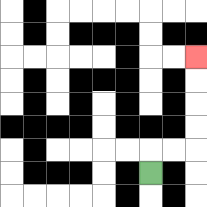{'start': '[6, 7]', 'end': '[8, 2]', 'path_directions': 'U,R,R,U,U,U,U', 'path_coordinates': '[[6, 7], [6, 6], [7, 6], [8, 6], [8, 5], [8, 4], [8, 3], [8, 2]]'}